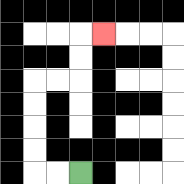{'start': '[3, 7]', 'end': '[4, 1]', 'path_directions': 'L,L,U,U,U,U,R,R,U,U,R', 'path_coordinates': '[[3, 7], [2, 7], [1, 7], [1, 6], [1, 5], [1, 4], [1, 3], [2, 3], [3, 3], [3, 2], [3, 1], [4, 1]]'}